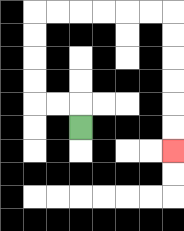{'start': '[3, 5]', 'end': '[7, 6]', 'path_directions': 'U,L,L,U,U,U,U,R,R,R,R,R,R,D,D,D,D,D,D', 'path_coordinates': '[[3, 5], [3, 4], [2, 4], [1, 4], [1, 3], [1, 2], [1, 1], [1, 0], [2, 0], [3, 0], [4, 0], [5, 0], [6, 0], [7, 0], [7, 1], [7, 2], [7, 3], [7, 4], [7, 5], [7, 6]]'}